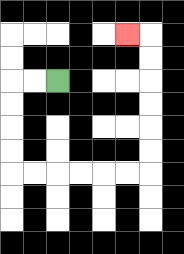{'start': '[2, 3]', 'end': '[5, 1]', 'path_directions': 'L,L,D,D,D,D,R,R,R,R,R,R,U,U,U,U,U,U,L', 'path_coordinates': '[[2, 3], [1, 3], [0, 3], [0, 4], [0, 5], [0, 6], [0, 7], [1, 7], [2, 7], [3, 7], [4, 7], [5, 7], [6, 7], [6, 6], [6, 5], [6, 4], [6, 3], [6, 2], [6, 1], [5, 1]]'}